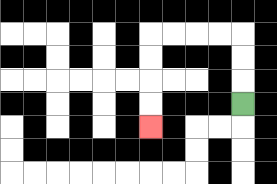{'start': '[10, 4]', 'end': '[6, 5]', 'path_directions': 'U,U,U,L,L,L,L,D,D,D,D', 'path_coordinates': '[[10, 4], [10, 3], [10, 2], [10, 1], [9, 1], [8, 1], [7, 1], [6, 1], [6, 2], [6, 3], [6, 4], [6, 5]]'}